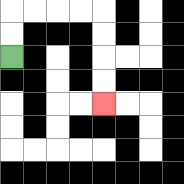{'start': '[0, 2]', 'end': '[4, 4]', 'path_directions': 'U,U,R,R,R,R,D,D,D,D', 'path_coordinates': '[[0, 2], [0, 1], [0, 0], [1, 0], [2, 0], [3, 0], [4, 0], [4, 1], [4, 2], [4, 3], [4, 4]]'}